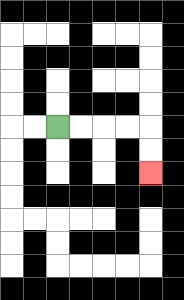{'start': '[2, 5]', 'end': '[6, 7]', 'path_directions': 'R,R,R,R,D,D', 'path_coordinates': '[[2, 5], [3, 5], [4, 5], [5, 5], [6, 5], [6, 6], [6, 7]]'}